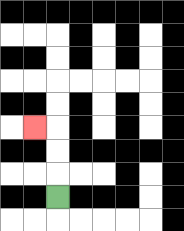{'start': '[2, 8]', 'end': '[1, 5]', 'path_directions': 'U,U,U,L', 'path_coordinates': '[[2, 8], [2, 7], [2, 6], [2, 5], [1, 5]]'}